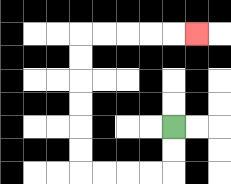{'start': '[7, 5]', 'end': '[8, 1]', 'path_directions': 'D,D,L,L,L,L,U,U,U,U,U,U,R,R,R,R,R', 'path_coordinates': '[[7, 5], [7, 6], [7, 7], [6, 7], [5, 7], [4, 7], [3, 7], [3, 6], [3, 5], [3, 4], [3, 3], [3, 2], [3, 1], [4, 1], [5, 1], [6, 1], [7, 1], [8, 1]]'}